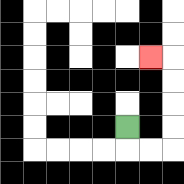{'start': '[5, 5]', 'end': '[6, 2]', 'path_directions': 'D,R,R,U,U,U,U,L', 'path_coordinates': '[[5, 5], [5, 6], [6, 6], [7, 6], [7, 5], [7, 4], [7, 3], [7, 2], [6, 2]]'}